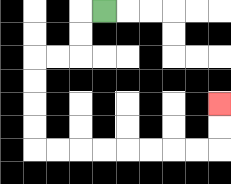{'start': '[4, 0]', 'end': '[9, 4]', 'path_directions': 'L,D,D,L,L,D,D,D,D,R,R,R,R,R,R,R,R,U,U', 'path_coordinates': '[[4, 0], [3, 0], [3, 1], [3, 2], [2, 2], [1, 2], [1, 3], [1, 4], [1, 5], [1, 6], [2, 6], [3, 6], [4, 6], [5, 6], [6, 6], [7, 6], [8, 6], [9, 6], [9, 5], [9, 4]]'}